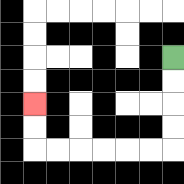{'start': '[7, 2]', 'end': '[1, 4]', 'path_directions': 'D,D,D,D,L,L,L,L,L,L,U,U', 'path_coordinates': '[[7, 2], [7, 3], [7, 4], [7, 5], [7, 6], [6, 6], [5, 6], [4, 6], [3, 6], [2, 6], [1, 6], [1, 5], [1, 4]]'}